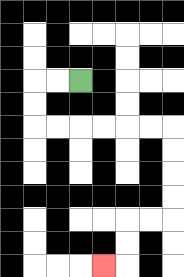{'start': '[3, 3]', 'end': '[4, 11]', 'path_directions': 'L,L,D,D,R,R,R,R,R,R,D,D,D,D,L,L,D,D,L', 'path_coordinates': '[[3, 3], [2, 3], [1, 3], [1, 4], [1, 5], [2, 5], [3, 5], [4, 5], [5, 5], [6, 5], [7, 5], [7, 6], [7, 7], [7, 8], [7, 9], [6, 9], [5, 9], [5, 10], [5, 11], [4, 11]]'}